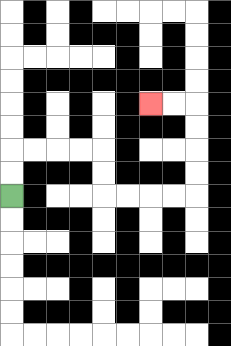{'start': '[0, 8]', 'end': '[6, 4]', 'path_directions': 'U,U,R,R,R,R,D,D,R,R,R,R,U,U,U,U,L,L', 'path_coordinates': '[[0, 8], [0, 7], [0, 6], [1, 6], [2, 6], [3, 6], [4, 6], [4, 7], [4, 8], [5, 8], [6, 8], [7, 8], [8, 8], [8, 7], [8, 6], [8, 5], [8, 4], [7, 4], [6, 4]]'}